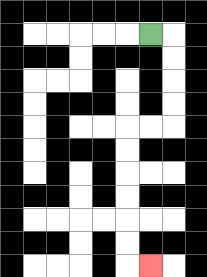{'start': '[6, 1]', 'end': '[6, 11]', 'path_directions': 'R,D,D,D,D,L,L,D,D,D,D,D,D,R', 'path_coordinates': '[[6, 1], [7, 1], [7, 2], [7, 3], [7, 4], [7, 5], [6, 5], [5, 5], [5, 6], [5, 7], [5, 8], [5, 9], [5, 10], [5, 11], [6, 11]]'}